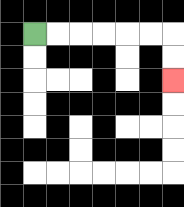{'start': '[1, 1]', 'end': '[7, 3]', 'path_directions': 'R,R,R,R,R,R,D,D', 'path_coordinates': '[[1, 1], [2, 1], [3, 1], [4, 1], [5, 1], [6, 1], [7, 1], [7, 2], [7, 3]]'}